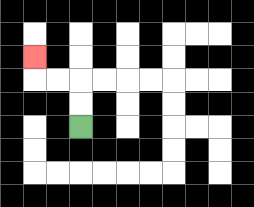{'start': '[3, 5]', 'end': '[1, 2]', 'path_directions': 'U,U,L,L,U', 'path_coordinates': '[[3, 5], [3, 4], [3, 3], [2, 3], [1, 3], [1, 2]]'}